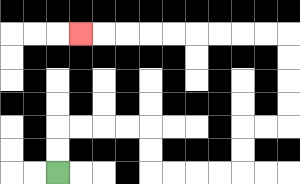{'start': '[2, 7]', 'end': '[3, 1]', 'path_directions': 'U,U,R,R,R,R,D,D,R,R,R,R,U,U,R,R,U,U,U,U,L,L,L,L,L,L,L,L,L', 'path_coordinates': '[[2, 7], [2, 6], [2, 5], [3, 5], [4, 5], [5, 5], [6, 5], [6, 6], [6, 7], [7, 7], [8, 7], [9, 7], [10, 7], [10, 6], [10, 5], [11, 5], [12, 5], [12, 4], [12, 3], [12, 2], [12, 1], [11, 1], [10, 1], [9, 1], [8, 1], [7, 1], [6, 1], [5, 1], [4, 1], [3, 1]]'}